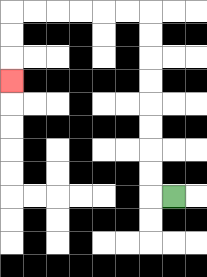{'start': '[7, 8]', 'end': '[0, 3]', 'path_directions': 'L,U,U,U,U,U,U,U,U,L,L,L,L,L,L,D,D,D', 'path_coordinates': '[[7, 8], [6, 8], [6, 7], [6, 6], [6, 5], [6, 4], [6, 3], [6, 2], [6, 1], [6, 0], [5, 0], [4, 0], [3, 0], [2, 0], [1, 0], [0, 0], [0, 1], [0, 2], [0, 3]]'}